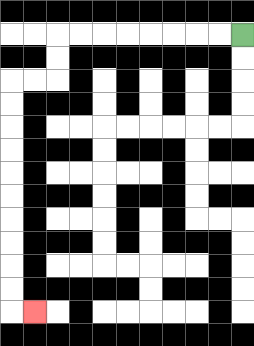{'start': '[10, 1]', 'end': '[1, 13]', 'path_directions': 'L,L,L,L,L,L,L,L,D,D,L,L,D,D,D,D,D,D,D,D,D,D,R', 'path_coordinates': '[[10, 1], [9, 1], [8, 1], [7, 1], [6, 1], [5, 1], [4, 1], [3, 1], [2, 1], [2, 2], [2, 3], [1, 3], [0, 3], [0, 4], [0, 5], [0, 6], [0, 7], [0, 8], [0, 9], [0, 10], [0, 11], [0, 12], [0, 13], [1, 13]]'}